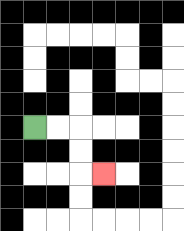{'start': '[1, 5]', 'end': '[4, 7]', 'path_directions': 'R,R,D,D,R', 'path_coordinates': '[[1, 5], [2, 5], [3, 5], [3, 6], [3, 7], [4, 7]]'}